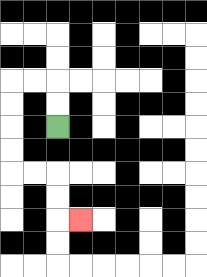{'start': '[2, 5]', 'end': '[3, 9]', 'path_directions': 'U,U,L,L,D,D,D,D,R,R,D,D,R', 'path_coordinates': '[[2, 5], [2, 4], [2, 3], [1, 3], [0, 3], [0, 4], [0, 5], [0, 6], [0, 7], [1, 7], [2, 7], [2, 8], [2, 9], [3, 9]]'}